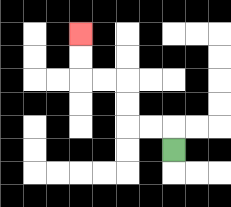{'start': '[7, 6]', 'end': '[3, 1]', 'path_directions': 'U,L,L,U,U,L,L,U,U', 'path_coordinates': '[[7, 6], [7, 5], [6, 5], [5, 5], [5, 4], [5, 3], [4, 3], [3, 3], [3, 2], [3, 1]]'}